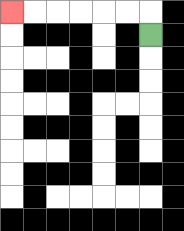{'start': '[6, 1]', 'end': '[0, 0]', 'path_directions': 'U,L,L,L,L,L,L', 'path_coordinates': '[[6, 1], [6, 0], [5, 0], [4, 0], [3, 0], [2, 0], [1, 0], [0, 0]]'}